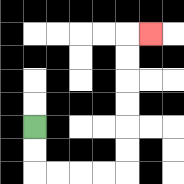{'start': '[1, 5]', 'end': '[6, 1]', 'path_directions': 'D,D,R,R,R,R,U,U,U,U,U,U,R', 'path_coordinates': '[[1, 5], [1, 6], [1, 7], [2, 7], [3, 7], [4, 7], [5, 7], [5, 6], [5, 5], [5, 4], [5, 3], [5, 2], [5, 1], [6, 1]]'}